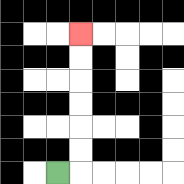{'start': '[2, 7]', 'end': '[3, 1]', 'path_directions': 'R,U,U,U,U,U,U', 'path_coordinates': '[[2, 7], [3, 7], [3, 6], [3, 5], [3, 4], [3, 3], [3, 2], [3, 1]]'}